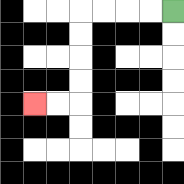{'start': '[7, 0]', 'end': '[1, 4]', 'path_directions': 'L,L,L,L,D,D,D,D,L,L', 'path_coordinates': '[[7, 0], [6, 0], [5, 0], [4, 0], [3, 0], [3, 1], [3, 2], [3, 3], [3, 4], [2, 4], [1, 4]]'}